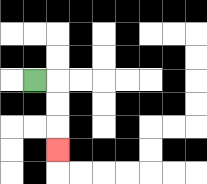{'start': '[1, 3]', 'end': '[2, 6]', 'path_directions': 'R,D,D,D', 'path_coordinates': '[[1, 3], [2, 3], [2, 4], [2, 5], [2, 6]]'}